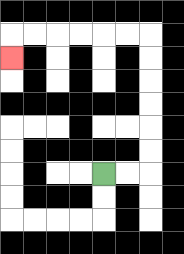{'start': '[4, 7]', 'end': '[0, 2]', 'path_directions': 'R,R,U,U,U,U,U,U,L,L,L,L,L,L,D', 'path_coordinates': '[[4, 7], [5, 7], [6, 7], [6, 6], [6, 5], [6, 4], [6, 3], [6, 2], [6, 1], [5, 1], [4, 1], [3, 1], [2, 1], [1, 1], [0, 1], [0, 2]]'}